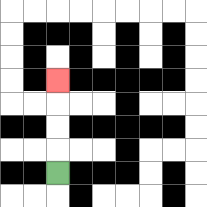{'start': '[2, 7]', 'end': '[2, 3]', 'path_directions': 'U,U,U,U', 'path_coordinates': '[[2, 7], [2, 6], [2, 5], [2, 4], [2, 3]]'}